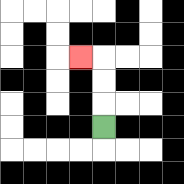{'start': '[4, 5]', 'end': '[3, 2]', 'path_directions': 'U,U,U,L', 'path_coordinates': '[[4, 5], [4, 4], [4, 3], [4, 2], [3, 2]]'}